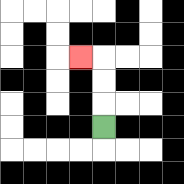{'start': '[4, 5]', 'end': '[3, 2]', 'path_directions': 'U,U,U,L', 'path_coordinates': '[[4, 5], [4, 4], [4, 3], [4, 2], [3, 2]]'}